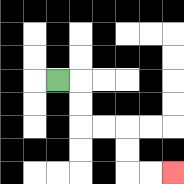{'start': '[2, 3]', 'end': '[7, 7]', 'path_directions': 'R,D,D,R,R,D,D,R,R', 'path_coordinates': '[[2, 3], [3, 3], [3, 4], [3, 5], [4, 5], [5, 5], [5, 6], [5, 7], [6, 7], [7, 7]]'}